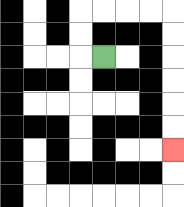{'start': '[4, 2]', 'end': '[7, 6]', 'path_directions': 'L,U,U,R,R,R,R,D,D,D,D,D,D', 'path_coordinates': '[[4, 2], [3, 2], [3, 1], [3, 0], [4, 0], [5, 0], [6, 0], [7, 0], [7, 1], [7, 2], [7, 3], [7, 4], [7, 5], [7, 6]]'}